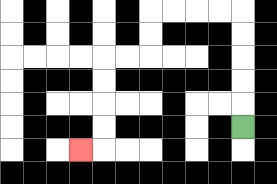{'start': '[10, 5]', 'end': '[3, 6]', 'path_directions': 'U,U,U,U,U,L,L,L,L,D,D,L,L,D,D,D,D,L', 'path_coordinates': '[[10, 5], [10, 4], [10, 3], [10, 2], [10, 1], [10, 0], [9, 0], [8, 0], [7, 0], [6, 0], [6, 1], [6, 2], [5, 2], [4, 2], [4, 3], [4, 4], [4, 5], [4, 6], [3, 6]]'}